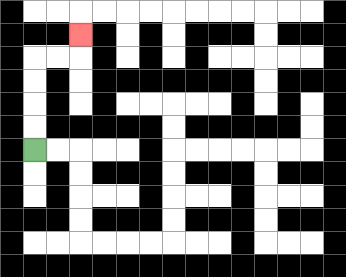{'start': '[1, 6]', 'end': '[3, 1]', 'path_directions': 'U,U,U,U,R,R,U', 'path_coordinates': '[[1, 6], [1, 5], [1, 4], [1, 3], [1, 2], [2, 2], [3, 2], [3, 1]]'}